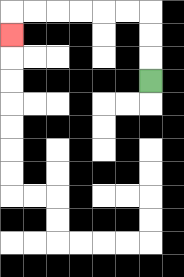{'start': '[6, 3]', 'end': '[0, 1]', 'path_directions': 'U,U,U,L,L,L,L,L,L,D', 'path_coordinates': '[[6, 3], [6, 2], [6, 1], [6, 0], [5, 0], [4, 0], [3, 0], [2, 0], [1, 0], [0, 0], [0, 1]]'}